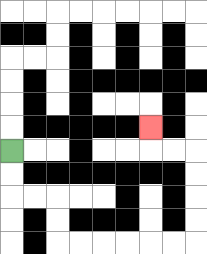{'start': '[0, 6]', 'end': '[6, 5]', 'path_directions': 'D,D,R,R,D,D,R,R,R,R,R,R,U,U,U,U,L,L,U', 'path_coordinates': '[[0, 6], [0, 7], [0, 8], [1, 8], [2, 8], [2, 9], [2, 10], [3, 10], [4, 10], [5, 10], [6, 10], [7, 10], [8, 10], [8, 9], [8, 8], [8, 7], [8, 6], [7, 6], [6, 6], [6, 5]]'}